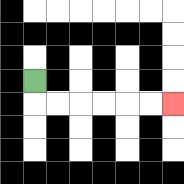{'start': '[1, 3]', 'end': '[7, 4]', 'path_directions': 'D,R,R,R,R,R,R', 'path_coordinates': '[[1, 3], [1, 4], [2, 4], [3, 4], [4, 4], [5, 4], [6, 4], [7, 4]]'}